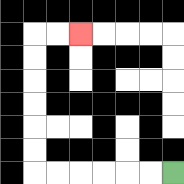{'start': '[7, 7]', 'end': '[3, 1]', 'path_directions': 'L,L,L,L,L,L,U,U,U,U,U,U,R,R', 'path_coordinates': '[[7, 7], [6, 7], [5, 7], [4, 7], [3, 7], [2, 7], [1, 7], [1, 6], [1, 5], [1, 4], [1, 3], [1, 2], [1, 1], [2, 1], [3, 1]]'}